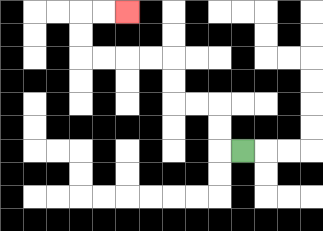{'start': '[10, 6]', 'end': '[5, 0]', 'path_directions': 'L,U,U,L,L,U,U,L,L,L,L,U,U,R,R', 'path_coordinates': '[[10, 6], [9, 6], [9, 5], [9, 4], [8, 4], [7, 4], [7, 3], [7, 2], [6, 2], [5, 2], [4, 2], [3, 2], [3, 1], [3, 0], [4, 0], [5, 0]]'}